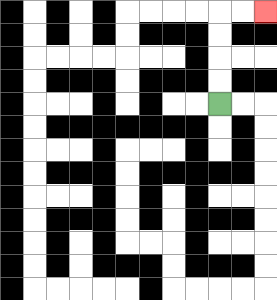{'start': '[9, 4]', 'end': '[11, 0]', 'path_directions': 'U,U,U,U,R,R', 'path_coordinates': '[[9, 4], [9, 3], [9, 2], [9, 1], [9, 0], [10, 0], [11, 0]]'}